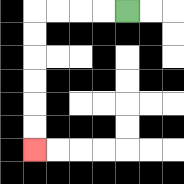{'start': '[5, 0]', 'end': '[1, 6]', 'path_directions': 'L,L,L,L,D,D,D,D,D,D', 'path_coordinates': '[[5, 0], [4, 0], [3, 0], [2, 0], [1, 0], [1, 1], [1, 2], [1, 3], [1, 4], [1, 5], [1, 6]]'}